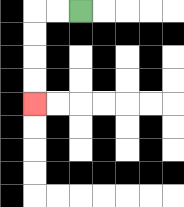{'start': '[3, 0]', 'end': '[1, 4]', 'path_directions': 'L,L,D,D,D,D', 'path_coordinates': '[[3, 0], [2, 0], [1, 0], [1, 1], [1, 2], [1, 3], [1, 4]]'}